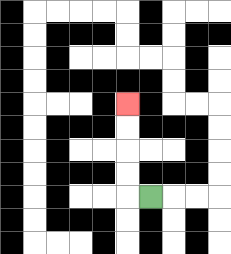{'start': '[6, 8]', 'end': '[5, 4]', 'path_directions': 'L,U,U,U,U', 'path_coordinates': '[[6, 8], [5, 8], [5, 7], [5, 6], [5, 5], [5, 4]]'}